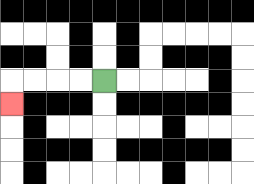{'start': '[4, 3]', 'end': '[0, 4]', 'path_directions': 'L,L,L,L,D', 'path_coordinates': '[[4, 3], [3, 3], [2, 3], [1, 3], [0, 3], [0, 4]]'}